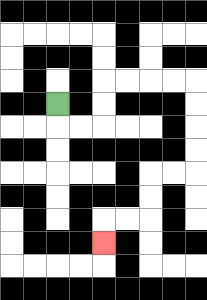{'start': '[2, 4]', 'end': '[4, 10]', 'path_directions': 'D,R,R,U,U,R,R,R,R,D,D,D,D,L,L,D,D,L,L,D', 'path_coordinates': '[[2, 4], [2, 5], [3, 5], [4, 5], [4, 4], [4, 3], [5, 3], [6, 3], [7, 3], [8, 3], [8, 4], [8, 5], [8, 6], [8, 7], [7, 7], [6, 7], [6, 8], [6, 9], [5, 9], [4, 9], [4, 10]]'}